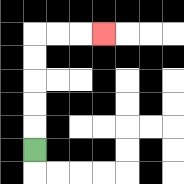{'start': '[1, 6]', 'end': '[4, 1]', 'path_directions': 'U,U,U,U,U,R,R,R', 'path_coordinates': '[[1, 6], [1, 5], [1, 4], [1, 3], [1, 2], [1, 1], [2, 1], [3, 1], [4, 1]]'}